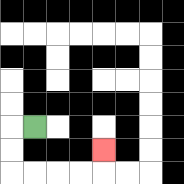{'start': '[1, 5]', 'end': '[4, 6]', 'path_directions': 'L,D,D,R,R,R,R,U', 'path_coordinates': '[[1, 5], [0, 5], [0, 6], [0, 7], [1, 7], [2, 7], [3, 7], [4, 7], [4, 6]]'}